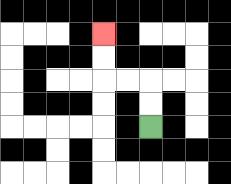{'start': '[6, 5]', 'end': '[4, 1]', 'path_directions': 'U,U,L,L,U,U', 'path_coordinates': '[[6, 5], [6, 4], [6, 3], [5, 3], [4, 3], [4, 2], [4, 1]]'}